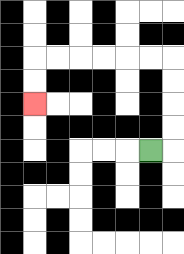{'start': '[6, 6]', 'end': '[1, 4]', 'path_directions': 'R,U,U,U,U,L,L,L,L,L,L,D,D', 'path_coordinates': '[[6, 6], [7, 6], [7, 5], [7, 4], [7, 3], [7, 2], [6, 2], [5, 2], [4, 2], [3, 2], [2, 2], [1, 2], [1, 3], [1, 4]]'}